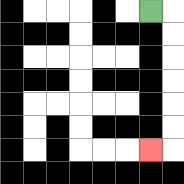{'start': '[6, 0]', 'end': '[6, 6]', 'path_directions': 'R,D,D,D,D,D,D,L', 'path_coordinates': '[[6, 0], [7, 0], [7, 1], [7, 2], [7, 3], [7, 4], [7, 5], [7, 6], [6, 6]]'}